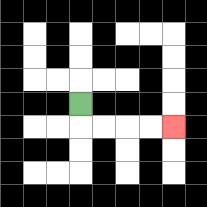{'start': '[3, 4]', 'end': '[7, 5]', 'path_directions': 'D,R,R,R,R', 'path_coordinates': '[[3, 4], [3, 5], [4, 5], [5, 5], [6, 5], [7, 5]]'}